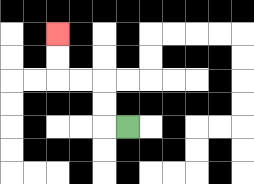{'start': '[5, 5]', 'end': '[2, 1]', 'path_directions': 'L,U,U,L,L,U,U', 'path_coordinates': '[[5, 5], [4, 5], [4, 4], [4, 3], [3, 3], [2, 3], [2, 2], [2, 1]]'}